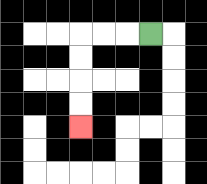{'start': '[6, 1]', 'end': '[3, 5]', 'path_directions': 'L,L,L,D,D,D,D', 'path_coordinates': '[[6, 1], [5, 1], [4, 1], [3, 1], [3, 2], [3, 3], [3, 4], [3, 5]]'}